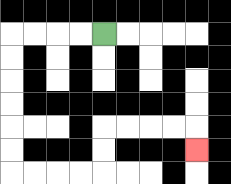{'start': '[4, 1]', 'end': '[8, 6]', 'path_directions': 'L,L,L,L,D,D,D,D,D,D,R,R,R,R,U,U,R,R,R,R,D', 'path_coordinates': '[[4, 1], [3, 1], [2, 1], [1, 1], [0, 1], [0, 2], [0, 3], [0, 4], [0, 5], [0, 6], [0, 7], [1, 7], [2, 7], [3, 7], [4, 7], [4, 6], [4, 5], [5, 5], [6, 5], [7, 5], [8, 5], [8, 6]]'}